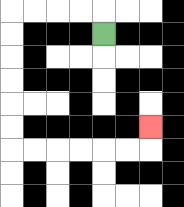{'start': '[4, 1]', 'end': '[6, 5]', 'path_directions': 'U,L,L,L,L,D,D,D,D,D,D,R,R,R,R,R,R,U', 'path_coordinates': '[[4, 1], [4, 0], [3, 0], [2, 0], [1, 0], [0, 0], [0, 1], [0, 2], [0, 3], [0, 4], [0, 5], [0, 6], [1, 6], [2, 6], [3, 6], [4, 6], [5, 6], [6, 6], [6, 5]]'}